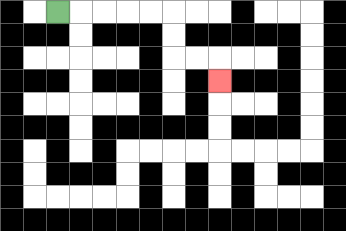{'start': '[2, 0]', 'end': '[9, 3]', 'path_directions': 'R,R,R,R,R,D,D,R,R,D', 'path_coordinates': '[[2, 0], [3, 0], [4, 0], [5, 0], [6, 0], [7, 0], [7, 1], [7, 2], [8, 2], [9, 2], [9, 3]]'}